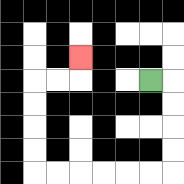{'start': '[6, 3]', 'end': '[3, 2]', 'path_directions': 'R,D,D,D,D,L,L,L,L,L,L,U,U,U,U,R,R,U', 'path_coordinates': '[[6, 3], [7, 3], [7, 4], [7, 5], [7, 6], [7, 7], [6, 7], [5, 7], [4, 7], [3, 7], [2, 7], [1, 7], [1, 6], [1, 5], [1, 4], [1, 3], [2, 3], [3, 3], [3, 2]]'}